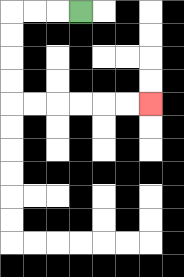{'start': '[3, 0]', 'end': '[6, 4]', 'path_directions': 'L,L,L,D,D,D,D,R,R,R,R,R,R', 'path_coordinates': '[[3, 0], [2, 0], [1, 0], [0, 0], [0, 1], [0, 2], [0, 3], [0, 4], [1, 4], [2, 4], [3, 4], [4, 4], [5, 4], [6, 4]]'}